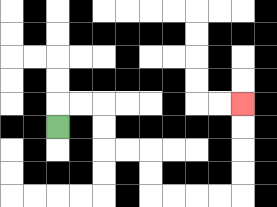{'start': '[2, 5]', 'end': '[10, 4]', 'path_directions': 'U,R,R,D,D,R,R,D,D,R,R,R,R,U,U,U,U', 'path_coordinates': '[[2, 5], [2, 4], [3, 4], [4, 4], [4, 5], [4, 6], [5, 6], [6, 6], [6, 7], [6, 8], [7, 8], [8, 8], [9, 8], [10, 8], [10, 7], [10, 6], [10, 5], [10, 4]]'}